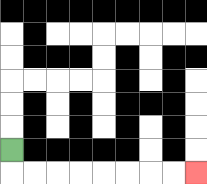{'start': '[0, 6]', 'end': '[8, 7]', 'path_directions': 'D,R,R,R,R,R,R,R,R', 'path_coordinates': '[[0, 6], [0, 7], [1, 7], [2, 7], [3, 7], [4, 7], [5, 7], [6, 7], [7, 7], [8, 7]]'}